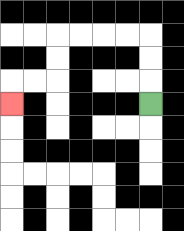{'start': '[6, 4]', 'end': '[0, 4]', 'path_directions': 'U,U,U,L,L,L,L,D,D,L,L,D', 'path_coordinates': '[[6, 4], [6, 3], [6, 2], [6, 1], [5, 1], [4, 1], [3, 1], [2, 1], [2, 2], [2, 3], [1, 3], [0, 3], [0, 4]]'}